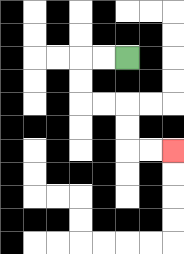{'start': '[5, 2]', 'end': '[7, 6]', 'path_directions': 'L,L,D,D,R,R,D,D,R,R', 'path_coordinates': '[[5, 2], [4, 2], [3, 2], [3, 3], [3, 4], [4, 4], [5, 4], [5, 5], [5, 6], [6, 6], [7, 6]]'}